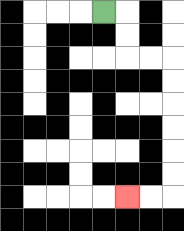{'start': '[4, 0]', 'end': '[5, 8]', 'path_directions': 'R,D,D,R,R,D,D,D,D,D,D,L,L', 'path_coordinates': '[[4, 0], [5, 0], [5, 1], [5, 2], [6, 2], [7, 2], [7, 3], [7, 4], [7, 5], [7, 6], [7, 7], [7, 8], [6, 8], [5, 8]]'}